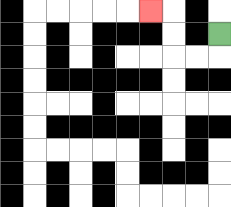{'start': '[9, 1]', 'end': '[6, 0]', 'path_directions': 'D,L,L,U,U,L', 'path_coordinates': '[[9, 1], [9, 2], [8, 2], [7, 2], [7, 1], [7, 0], [6, 0]]'}